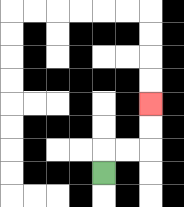{'start': '[4, 7]', 'end': '[6, 4]', 'path_directions': 'U,R,R,U,U', 'path_coordinates': '[[4, 7], [4, 6], [5, 6], [6, 6], [6, 5], [6, 4]]'}